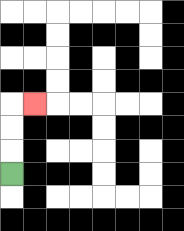{'start': '[0, 7]', 'end': '[1, 4]', 'path_directions': 'U,U,U,R', 'path_coordinates': '[[0, 7], [0, 6], [0, 5], [0, 4], [1, 4]]'}